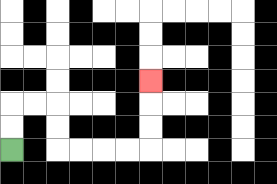{'start': '[0, 6]', 'end': '[6, 3]', 'path_directions': 'U,U,R,R,D,D,R,R,R,R,U,U,U', 'path_coordinates': '[[0, 6], [0, 5], [0, 4], [1, 4], [2, 4], [2, 5], [2, 6], [3, 6], [4, 6], [5, 6], [6, 6], [6, 5], [6, 4], [6, 3]]'}